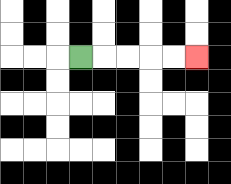{'start': '[3, 2]', 'end': '[8, 2]', 'path_directions': 'R,R,R,R,R', 'path_coordinates': '[[3, 2], [4, 2], [5, 2], [6, 2], [7, 2], [8, 2]]'}